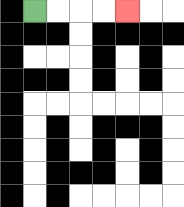{'start': '[1, 0]', 'end': '[5, 0]', 'path_directions': 'R,R,R,R', 'path_coordinates': '[[1, 0], [2, 0], [3, 0], [4, 0], [5, 0]]'}